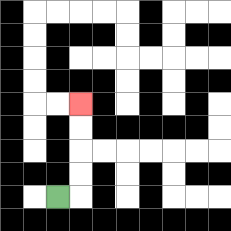{'start': '[2, 8]', 'end': '[3, 4]', 'path_directions': 'R,U,U,U,U', 'path_coordinates': '[[2, 8], [3, 8], [3, 7], [3, 6], [3, 5], [3, 4]]'}